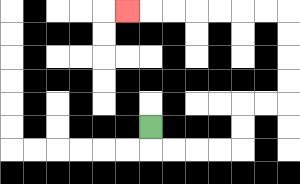{'start': '[6, 5]', 'end': '[5, 0]', 'path_directions': 'D,R,R,R,R,U,U,R,R,U,U,U,U,L,L,L,L,L,L,L', 'path_coordinates': '[[6, 5], [6, 6], [7, 6], [8, 6], [9, 6], [10, 6], [10, 5], [10, 4], [11, 4], [12, 4], [12, 3], [12, 2], [12, 1], [12, 0], [11, 0], [10, 0], [9, 0], [8, 0], [7, 0], [6, 0], [5, 0]]'}